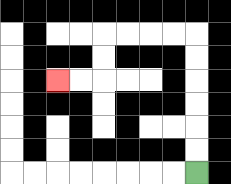{'start': '[8, 7]', 'end': '[2, 3]', 'path_directions': 'U,U,U,U,U,U,L,L,L,L,D,D,L,L', 'path_coordinates': '[[8, 7], [8, 6], [8, 5], [8, 4], [8, 3], [8, 2], [8, 1], [7, 1], [6, 1], [5, 1], [4, 1], [4, 2], [4, 3], [3, 3], [2, 3]]'}